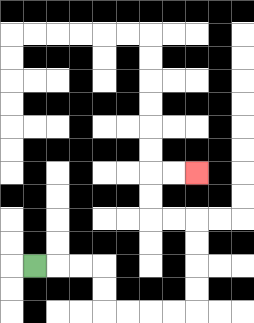{'start': '[1, 11]', 'end': '[8, 7]', 'path_directions': 'R,R,R,D,D,R,R,R,R,U,U,U,U,L,L,U,U,R,R', 'path_coordinates': '[[1, 11], [2, 11], [3, 11], [4, 11], [4, 12], [4, 13], [5, 13], [6, 13], [7, 13], [8, 13], [8, 12], [8, 11], [8, 10], [8, 9], [7, 9], [6, 9], [6, 8], [6, 7], [7, 7], [8, 7]]'}